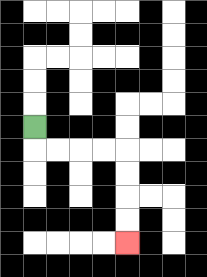{'start': '[1, 5]', 'end': '[5, 10]', 'path_directions': 'D,R,R,R,R,D,D,D,D', 'path_coordinates': '[[1, 5], [1, 6], [2, 6], [3, 6], [4, 6], [5, 6], [5, 7], [5, 8], [5, 9], [5, 10]]'}